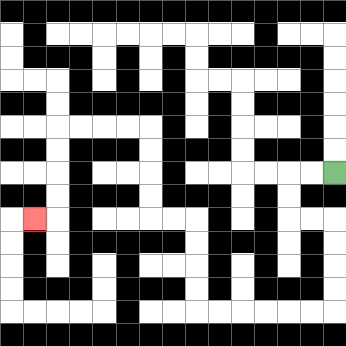{'start': '[14, 7]', 'end': '[1, 9]', 'path_directions': 'L,L,D,D,R,R,D,D,D,D,L,L,L,L,L,L,U,U,U,U,L,L,U,U,U,U,L,L,L,L,D,D,D,D,L', 'path_coordinates': '[[14, 7], [13, 7], [12, 7], [12, 8], [12, 9], [13, 9], [14, 9], [14, 10], [14, 11], [14, 12], [14, 13], [13, 13], [12, 13], [11, 13], [10, 13], [9, 13], [8, 13], [8, 12], [8, 11], [8, 10], [8, 9], [7, 9], [6, 9], [6, 8], [6, 7], [6, 6], [6, 5], [5, 5], [4, 5], [3, 5], [2, 5], [2, 6], [2, 7], [2, 8], [2, 9], [1, 9]]'}